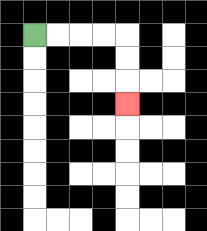{'start': '[1, 1]', 'end': '[5, 4]', 'path_directions': 'R,R,R,R,D,D,D', 'path_coordinates': '[[1, 1], [2, 1], [3, 1], [4, 1], [5, 1], [5, 2], [5, 3], [5, 4]]'}